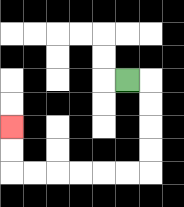{'start': '[5, 3]', 'end': '[0, 5]', 'path_directions': 'R,D,D,D,D,L,L,L,L,L,L,U,U', 'path_coordinates': '[[5, 3], [6, 3], [6, 4], [6, 5], [6, 6], [6, 7], [5, 7], [4, 7], [3, 7], [2, 7], [1, 7], [0, 7], [0, 6], [0, 5]]'}